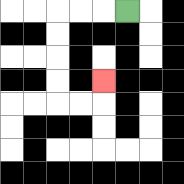{'start': '[5, 0]', 'end': '[4, 3]', 'path_directions': 'L,L,L,D,D,D,D,R,R,U', 'path_coordinates': '[[5, 0], [4, 0], [3, 0], [2, 0], [2, 1], [2, 2], [2, 3], [2, 4], [3, 4], [4, 4], [4, 3]]'}